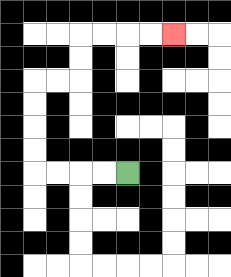{'start': '[5, 7]', 'end': '[7, 1]', 'path_directions': 'L,L,L,L,U,U,U,U,R,R,U,U,R,R,R,R', 'path_coordinates': '[[5, 7], [4, 7], [3, 7], [2, 7], [1, 7], [1, 6], [1, 5], [1, 4], [1, 3], [2, 3], [3, 3], [3, 2], [3, 1], [4, 1], [5, 1], [6, 1], [7, 1]]'}